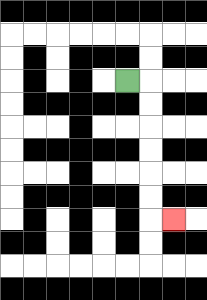{'start': '[5, 3]', 'end': '[7, 9]', 'path_directions': 'R,D,D,D,D,D,D,R', 'path_coordinates': '[[5, 3], [6, 3], [6, 4], [6, 5], [6, 6], [6, 7], [6, 8], [6, 9], [7, 9]]'}